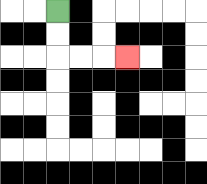{'start': '[2, 0]', 'end': '[5, 2]', 'path_directions': 'D,D,R,R,R', 'path_coordinates': '[[2, 0], [2, 1], [2, 2], [3, 2], [4, 2], [5, 2]]'}